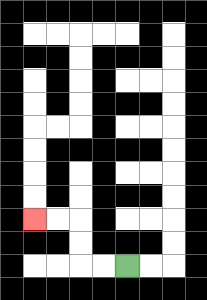{'start': '[5, 11]', 'end': '[1, 9]', 'path_directions': 'L,L,U,U,L,L', 'path_coordinates': '[[5, 11], [4, 11], [3, 11], [3, 10], [3, 9], [2, 9], [1, 9]]'}